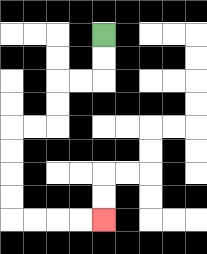{'start': '[4, 1]', 'end': '[4, 9]', 'path_directions': 'D,D,L,L,D,D,L,L,D,D,D,D,R,R,R,R', 'path_coordinates': '[[4, 1], [4, 2], [4, 3], [3, 3], [2, 3], [2, 4], [2, 5], [1, 5], [0, 5], [0, 6], [0, 7], [0, 8], [0, 9], [1, 9], [2, 9], [3, 9], [4, 9]]'}